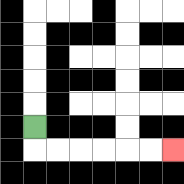{'start': '[1, 5]', 'end': '[7, 6]', 'path_directions': 'D,R,R,R,R,R,R', 'path_coordinates': '[[1, 5], [1, 6], [2, 6], [3, 6], [4, 6], [5, 6], [6, 6], [7, 6]]'}